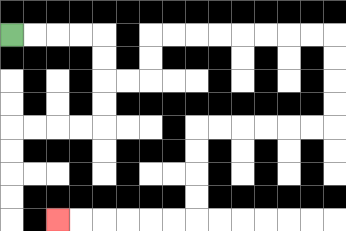{'start': '[0, 1]', 'end': '[2, 9]', 'path_directions': 'R,R,R,R,D,D,R,R,U,U,R,R,R,R,R,R,R,R,D,D,D,D,L,L,L,L,L,L,D,D,D,D,L,L,L,L,L,L', 'path_coordinates': '[[0, 1], [1, 1], [2, 1], [3, 1], [4, 1], [4, 2], [4, 3], [5, 3], [6, 3], [6, 2], [6, 1], [7, 1], [8, 1], [9, 1], [10, 1], [11, 1], [12, 1], [13, 1], [14, 1], [14, 2], [14, 3], [14, 4], [14, 5], [13, 5], [12, 5], [11, 5], [10, 5], [9, 5], [8, 5], [8, 6], [8, 7], [8, 8], [8, 9], [7, 9], [6, 9], [5, 9], [4, 9], [3, 9], [2, 9]]'}